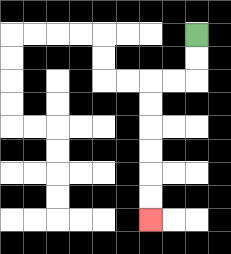{'start': '[8, 1]', 'end': '[6, 9]', 'path_directions': 'D,D,L,L,D,D,D,D,D,D', 'path_coordinates': '[[8, 1], [8, 2], [8, 3], [7, 3], [6, 3], [6, 4], [6, 5], [6, 6], [6, 7], [6, 8], [6, 9]]'}